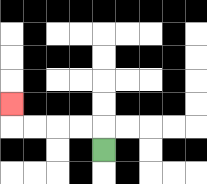{'start': '[4, 6]', 'end': '[0, 4]', 'path_directions': 'U,L,L,L,L,U', 'path_coordinates': '[[4, 6], [4, 5], [3, 5], [2, 5], [1, 5], [0, 5], [0, 4]]'}